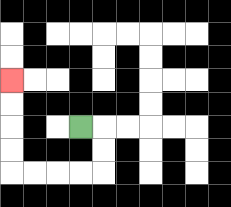{'start': '[3, 5]', 'end': '[0, 3]', 'path_directions': 'R,D,D,L,L,L,L,U,U,U,U', 'path_coordinates': '[[3, 5], [4, 5], [4, 6], [4, 7], [3, 7], [2, 7], [1, 7], [0, 7], [0, 6], [0, 5], [0, 4], [0, 3]]'}